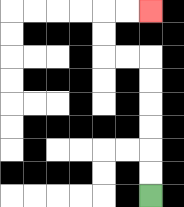{'start': '[6, 8]', 'end': '[6, 0]', 'path_directions': 'U,U,U,U,U,U,L,L,U,U,R,R', 'path_coordinates': '[[6, 8], [6, 7], [6, 6], [6, 5], [6, 4], [6, 3], [6, 2], [5, 2], [4, 2], [4, 1], [4, 0], [5, 0], [6, 0]]'}